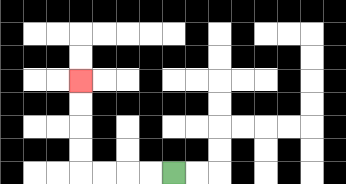{'start': '[7, 7]', 'end': '[3, 3]', 'path_directions': 'L,L,L,L,U,U,U,U', 'path_coordinates': '[[7, 7], [6, 7], [5, 7], [4, 7], [3, 7], [3, 6], [3, 5], [3, 4], [3, 3]]'}